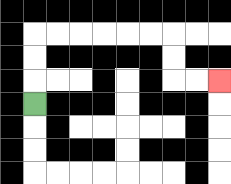{'start': '[1, 4]', 'end': '[9, 3]', 'path_directions': 'U,U,U,R,R,R,R,R,R,D,D,R,R', 'path_coordinates': '[[1, 4], [1, 3], [1, 2], [1, 1], [2, 1], [3, 1], [4, 1], [5, 1], [6, 1], [7, 1], [7, 2], [7, 3], [8, 3], [9, 3]]'}